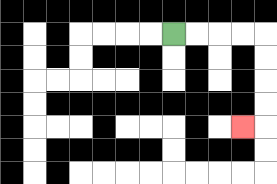{'start': '[7, 1]', 'end': '[10, 5]', 'path_directions': 'R,R,R,R,D,D,D,D,L', 'path_coordinates': '[[7, 1], [8, 1], [9, 1], [10, 1], [11, 1], [11, 2], [11, 3], [11, 4], [11, 5], [10, 5]]'}